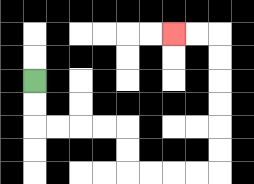{'start': '[1, 3]', 'end': '[7, 1]', 'path_directions': 'D,D,R,R,R,R,D,D,R,R,R,R,U,U,U,U,U,U,L,L', 'path_coordinates': '[[1, 3], [1, 4], [1, 5], [2, 5], [3, 5], [4, 5], [5, 5], [5, 6], [5, 7], [6, 7], [7, 7], [8, 7], [9, 7], [9, 6], [9, 5], [9, 4], [9, 3], [9, 2], [9, 1], [8, 1], [7, 1]]'}